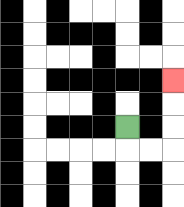{'start': '[5, 5]', 'end': '[7, 3]', 'path_directions': 'D,R,R,U,U,U', 'path_coordinates': '[[5, 5], [5, 6], [6, 6], [7, 6], [7, 5], [7, 4], [7, 3]]'}